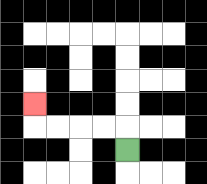{'start': '[5, 6]', 'end': '[1, 4]', 'path_directions': 'U,L,L,L,L,U', 'path_coordinates': '[[5, 6], [5, 5], [4, 5], [3, 5], [2, 5], [1, 5], [1, 4]]'}